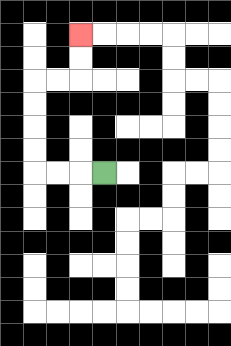{'start': '[4, 7]', 'end': '[3, 1]', 'path_directions': 'L,L,L,U,U,U,U,R,R,U,U', 'path_coordinates': '[[4, 7], [3, 7], [2, 7], [1, 7], [1, 6], [1, 5], [1, 4], [1, 3], [2, 3], [3, 3], [3, 2], [3, 1]]'}